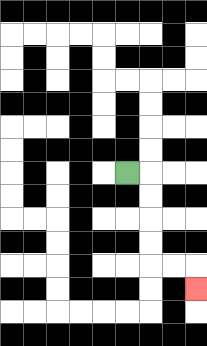{'start': '[5, 7]', 'end': '[8, 12]', 'path_directions': 'R,D,D,D,D,R,R,D', 'path_coordinates': '[[5, 7], [6, 7], [6, 8], [6, 9], [6, 10], [6, 11], [7, 11], [8, 11], [8, 12]]'}